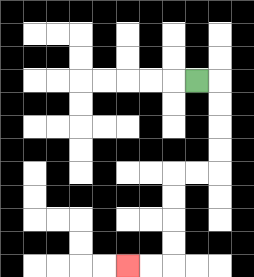{'start': '[8, 3]', 'end': '[5, 11]', 'path_directions': 'R,D,D,D,D,L,L,D,D,D,D,L,L', 'path_coordinates': '[[8, 3], [9, 3], [9, 4], [9, 5], [9, 6], [9, 7], [8, 7], [7, 7], [7, 8], [7, 9], [7, 10], [7, 11], [6, 11], [5, 11]]'}